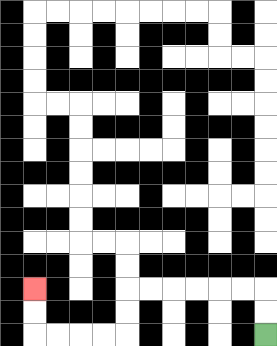{'start': '[11, 14]', 'end': '[1, 12]', 'path_directions': 'U,U,L,L,L,L,L,L,D,D,L,L,L,L,U,U', 'path_coordinates': '[[11, 14], [11, 13], [11, 12], [10, 12], [9, 12], [8, 12], [7, 12], [6, 12], [5, 12], [5, 13], [5, 14], [4, 14], [3, 14], [2, 14], [1, 14], [1, 13], [1, 12]]'}